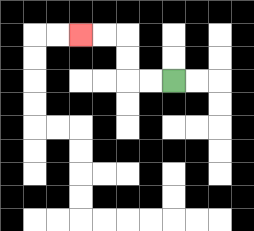{'start': '[7, 3]', 'end': '[3, 1]', 'path_directions': 'L,L,U,U,L,L', 'path_coordinates': '[[7, 3], [6, 3], [5, 3], [5, 2], [5, 1], [4, 1], [3, 1]]'}